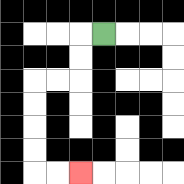{'start': '[4, 1]', 'end': '[3, 7]', 'path_directions': 'L,D,D,L,L,D,D,D,D,R,R', 'path_coordinates': '[[4, 1], [3, 1], [3, 2], [3, 3], [2, 3], [1, 3], [1, 4], [1, 5], [1, 6], [1, 7], [2, 7], [3, 7]]'}